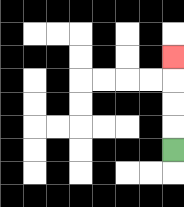{'start': '[7, 6]', 'end': '[7, 2]', 'path_directions': 'U,U,U,U', 'path_coordinates': '[[7, 6], [7, 5], [7, 4], [7, 3], [7, 2]]'}